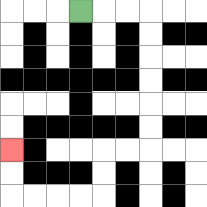{'start': '[3, 0]', 'end': '[0, 6]', 'path_directions': 'R,R,R,D,D,D,D,D,D,L,L,D,D,L,L,L,L,U,U', 'path_coordinates': '[[3, 0], [4, 0], [5, 0], [6, 0], [6, 1], [6, 2], [6, 3], [6, 4], [6, 5], [6, 6], [5, 6], [4, 6], [4, 7], [4, 8], [3, 8], [2, 8], [1, 8], [0, 8], [0, 7], [0, 6]]'}